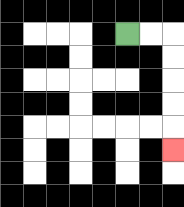{'start': '[5, 1]', 'end': '[7, 6]', 'path_directions': 'R,R,D,D,D,D,D', 'path_coordinates': '[[5, 1], [6, 1], [7, 1], [7, 2], [7, 3], [7, 4], [7, 5], [7, 6]]'}